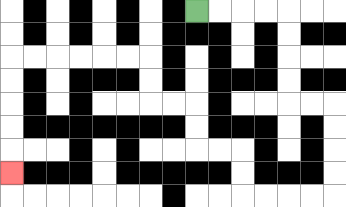{'start': '[8, 0]', 'end': '[0, 7]', 'path_directions': 'R,R,R,R,D,D,D,D,R,R,D,D,D,D,L,L,L,L,U,U,L,L,U,U,L,L,U,U,L,L,L,L,L,L,D,D,D,D,D', 'path_coordinates': '[[8, 0], [9, 0], [10, 0], [11, 0], [12, 0], [12, 1], [12, 2], [12, 3], [12, 4], [13, 4], [14, 4], [14, 5], [14, 6], [14, 7], [14, 8], [13, 8], [12, 8], [11, 8], [10, 8], [10, 7], [10, 6], [9, 6], [8, 6], [8, 5], [8, 4], [7, 4], [6, 4], [6, 3], [6, 2], [5, 2], [4, 2], [3, 2], [2, 2], [1, 2], [0, 2], [0, 3], [0, 4], [0, 5], [0, 6], [0, 7]]'}